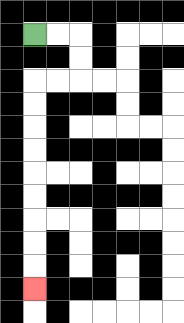{'start': '[1, 1]', 'end': '[1, 12]', 'path_directions': 'R,R,D,D,L,L,D,D,D,D,D,D,D,D,D', 'path_coordinates': '[[1, 1], [2, 1], [3, 1], [3, 2], [3, 3], [2, 3], [1, 3], [1, 4], [1, 5], [1, 6], [1, 7], [1, 8], [1, 9], [1, 10], [1, 11], [1, 12]]'}